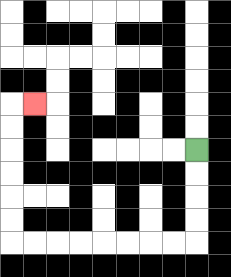{'start': '[8, 6]', 'end': '[1, 4]', 'path_directions': 'D,D,D,D,L,L,L,L,L,L,L,L,U,U,U,U,U,U,R', 'path_coordinates': '[[8, 6], [8, 7], [8, 8], [8, 9], [8, 10], [7, 10], [6, 10], [5, 10], [4, 10], [3, 10], [2, 10], [1, 10], [0, 10], [0, 9], [0, 8], [0, 7], [0, 6], [0, 5], [0, 4], [1, 4]]'}